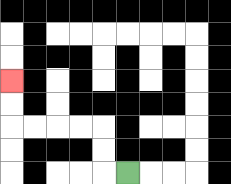{'start': '[5, 7]', 'end': '[0, 3]', 'path_directions': 'L,U,U,L,L,L,L,U,U', 'path_coordinates': '[[5, 7], [4, 7], [4, 6], [4, 5], [3, 5], [2, 5], [1, 5], [0, 5], [0, 4], [0, 3]]'}